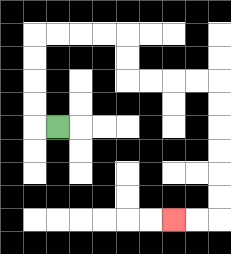{'start': '[2, 5]', 'end': '[7, 9]', 'path_directions': 'L,U,U,U,U,R,R,R,R,D,D,R,R,R,R,D,D,D,D,D,D,L,L', 'path_coordinates': '[[2, 5], [1, 5], [1, 4], [1, 3], [1, 2], [1, 1], [2, 1], [3, 1], [4, 1], [5, 1], [5, 2], [5, 3], [6, 3], [7, 3], [8, 3], [9, 3], [9, 4], [9, 5], [9, 6], [9, 7], [9, 8], [9, 9], [8, 9], [7, 9]]'}